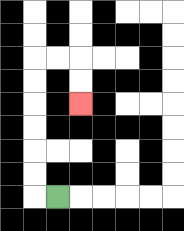{'start': '[2, 8]', 'end': '[3, 4]', 'path_directions': 'L,U,U,U,U,U,U,R,R,D,D', 'path_coordinates': '[[2, 8], [1, 8], [1, 7], [1, 6], [1, 5], [1, 4], [1, 3], [1, 2], [2, 2], [3, 2], [3, 3], [3, 4]]'}